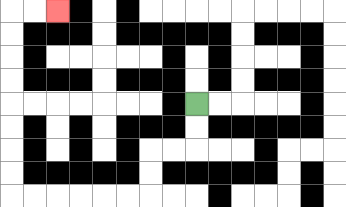{'start': '[8, 4]', 'end': '[2, 0]', 'path_directions': 'D,D,L,L,D,D,L,L,L,L,L,L,U,U,U,U,U,U,U,U,R,R', 'path_coordinates': '[[8, 4], [8, 5], [8, 6], [7, 6], [6, 6], [6, 7], [6, 8], [5, 8], [4, 8], [3, 8], [2, 8], [1, 8], [0, 8], [0, 7], [0, 6], [0, 5], [0, 4], [0, 3], [0, 2], [0, 1], [0, 0], [1, 0], [2, 0]]'}